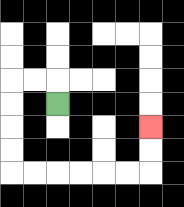{'start': '[2, 4]', 'end': '[6, 5]', 'path_directions': 'U,L,L,D,D,D,D,R,R,R,R,R,R,U,U', 'path_coordinates': '[[2, 4], [2, 3], [1, 3], [0, 3], [0, 4], [0, 5], [0, 6], [0, 7], [1, 7], [2, 7], [3, 7], [4, 7], [5, 7], [6, 7], [6, 6], [6, 5]]'}